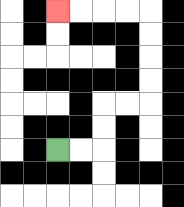{'start': '[2, 6]', 'end': '[2, 0]', 'path_directions': 'R,R,U,U,R,R,U,U,U,U,L,L,L,L', 'path_coordinates': '[[2, 6], [3, 6], [4, 6], [4, 5], [4, 4], [5, 4], [6, 4], [6, 3], [6, 2], [6, 1], [6, 0], [5, 0], [4, 0], [3, 0], [2, 0]]'}